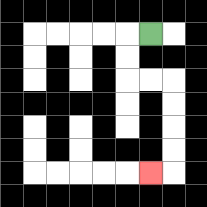{'start': '[6, 1]', 'end': '[6, 7]', 'path_directions': 'L,D,D,R,R,D,D,D,D,L', 'path_coordinates': '[[6, 1], [5, 1], [5, 2], [5, 3], [6, 3], [7, 3], [7, 4], [7, 5], [7, 6], [7, 7], [6, 7]]'}